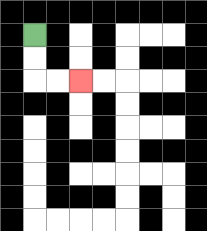{'start': '[1, 1]', 'end': '[3, 3]', 'path_directions': 'D,D,R,R', 'path_coordinates': '[[1, 1], [1, 2], [1, 3], [2, 3], [3, 3]]'}